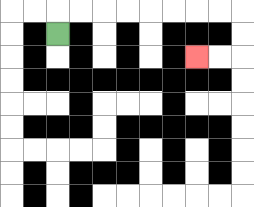{'start': '[2, 1]', 'end': '[8, 2]', 'path_directions': 'U,R,R,R,R,R,R,R,R,D,D,L,L', 'path_coordinates': '[[2, 1], [2, 0], [3, 0], [4, 0], [5, 0], [6, 0], [7, 0], [8, 0], [9, 0], [10, 0], [10, 1], [10, 2], [9, 2], [8, 2]]'}